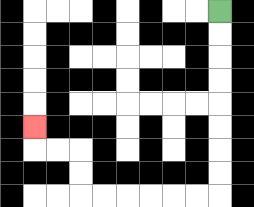{'start': '[9, 0]', 'end': '[1, 5]', 'path_directions': 'D,D,D,D,D,D,D,D,L,L,L,L,L,L,U,U,L,L,U', 'path_coordinates': '[[9, 0], [9, 1], [9, 2], [9, 3], [9, 4], [9, 5], [9, 6], [9, 7], [9, 8], [8, 8], [7, 8], [6, 8], [5, 8], [4, 8], [3, 8], [3, 7], [3, 6], [2, 6], [1, 6], [1, 5]]'}